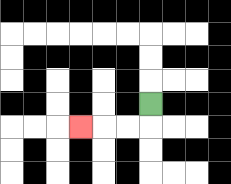{'start': '[6, 4]', 'end': '[3, 5]', 'path_directions': 'D,L,L,L', 'path_coordinates': '[[6, 4], [6, 5], [5, 5], [4, 5], [3, 5]]'}